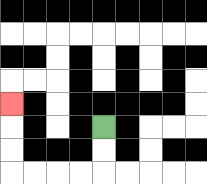{'start': '[4, 5]', 'end': '[0, 4]', 'path_directions': 'D,D,L,L,L,L,U,U,U', 'path_coordinates': '[[4, 5], [4, 6], [4, 7], [3, 7], [2, 7], [1, 7], [0, 7], [0, 6], [0, 5], [0, 4]]'}